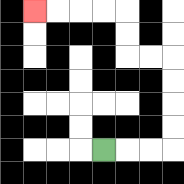{'start': '[4, 6]', 'end': '[1, 0]', 'path_directions': 'R,R,R,U,U,U,U,L,L,U,U,L,L,L,L', 'path_coordinates': '[[4, 6], [5, 6], [6, 6], [7, 6], [7, 5], [7, 4], [7, 3], [7, 2], [6, 2], [5, 2], [5, 1], [5, 0], [4, 0], [3, 0], [2, 0], [1, 0]]'}